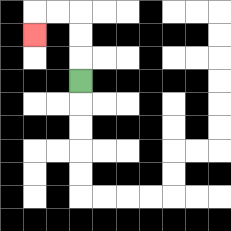{'start': '[3, 3]', 'end': '[1, 1]', 'path_directions': 'U,U,U,L,L,D', 'path_coordinates': '[[3, 3], [3, 2], [3, 1], [3, 0], [2, 0], [1, 0], [1, 1]]'}